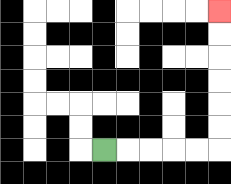{'start': '[4, 6]', 'end': '[9, 0]', 'path_directions': 'R,R,R,R,R,U,U,U,U,U,U', 'path_coordinates': '[[4, 6], [5, 6], [6, 6], [7, 6], [8, 6], [9, 6], [9, 5], [9, 4], [9, 3], [9, 2], [9, 1], [9, 0]]'}